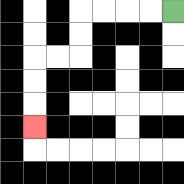{'start': '[7, 0]', 'end': '[1, 5]', 'path_directions': 'L,L,L,L,D,D,L,L,D,D,D', 'path_coordinates': '[[7, 0], [6, 0], [5, 0], [4, 0], [3, 0], [3, 1], [3, 2], [2, 2], [1, 2], [1, 3], [1, 4], [1, 5]]'}